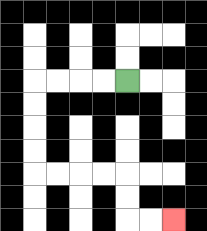{'start': '[5, 3]', 'end': '[7, 9]', 'path_directions': 'L,L,L,L,D,D,D,D,R,R,R,R,D,D,R,R', 'path_coordinates': '[[5, 3], [4, 3], [3, 3], [2, 3], [1, 3], [1, 4], [1, 5], [1, 6], [1, 7], [2, 7], [3, 7], [4, 7], [5, 7], [5, 8], [5, 9], [6, 9], [7, 9]]'}